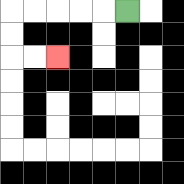{'start': '[5, 0]', 'end': '[2, 2]', 'path_directions': 'L,L,L,L,L,D,D,R,R', 'path_coordinates': '[[5, 0], [4, 0], [3, 0], [2, 0], [1, 0], [0, 0], [0, 1], [0, 2], [1, 2], [2, 2]]'}